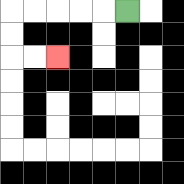{'start': '[5, 0]', 'end': '[2, 2]', 'path_directions': 'L,L,L,L,L,D,D,R,R', 'path_coordinates': '[[5, 0], [4, 0], [3, 0], [2, 0], [1, 0], [0, 0], [0, 1], [0, 2], [1, 2], [2, 2]]'}